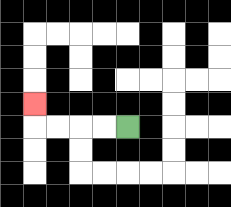{'start': '[5, 5]', 'end': '[1, 4]', 'path_directions': 'L,L,L,L,U', 'path_coordinates': '[[5, 5], [4, 5], [3, 5], [2, 5], [1, 5], [1, 4]]'}